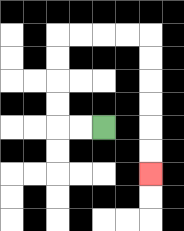{'start': '[4, 5]', 'end': '[6, 7]', 'path_directions': 'L,L,U,U,U,U,R,R,R,R,D,D,D,D,D,D', 'path_coordinates': '[[4, 5], [3, 5], [2, 5], [2, 4], [2, 3], [2, 2], [2, 1], [3, 1], [4, 1], [5, 1], [6, 1], [6, 2], [6, 3], [6, 4], [6, 5], [6, 6], [6, 7]]'}